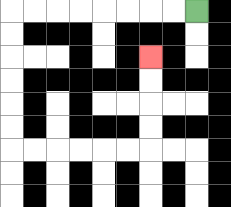{'start': '[8, 0]', 'end': '[6, 2]', 'path_directions': 'L,L,L,L,L,L,L,L,D,D,D,D,D,D,R,R,R,R,R,R,U,U,U,U', 'path_coordinates': '[[8, 0], [7, 0], [6, 0], [5, 0], [4, 0], [3, 0], [2, 0], [1, 0], [0, 0], [0, 1], [0, 2], [0, 3], [0, 4], [0, 5], [0, 6], [1, 6], [2, 6], [3, 6], [4, 6], [5, 6], [6, 6], [6, 5], [6, 4], [6, 3], [6, 2]]'}